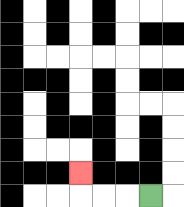{'start': '[6, 8]', 'end': '[3, 7]', 'path_directions': 'L,L,L,U', 'path_coordinates': '[[6, 8], [5, 8], [4, 8], [3, 8], [3, 7]]'}